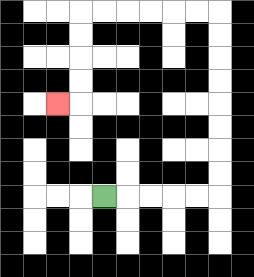{'start': '[4, 8]', 'end': '[2, 4]', 'path_directions': 'R,R,R,R,R,U,U,U,U,U,U,U,U,L,L,L,L,L,L,D,D,D,D,L', 'path_coordinates': '[[4, 8], [5, 8], [6, 8], [7, 8], [8, 8], [9, 8], [9, 7], [9, 6], [9, 5], [9, 4], [9, 3], [9, 2], [9, 1], [9, 0], [8, 0], [7, 0], [6, 0], [5, 0], [4, 0], [3, 0], [3, 1], [3, 2], [3, 3], [3, 4], [2, 4]]'}